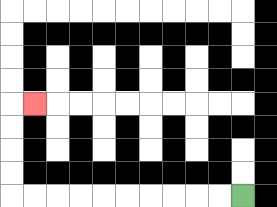{'start': '[10, 8]', 'end': '[1, 4]', 'path_directions': 'L,L,L,L,L,L,L,L,L,L,U,U,U,U,R', 'path_coordinates': '[[10, 8], [9, 8], [8, 8], [7, 8], [6, 8], [5, 8], [4, 8], [3, 8], [2, 8], [1, 8], [0, 8], [0, 7], [0, 6], [0, 5], [0, 4], [1, 4]]'}